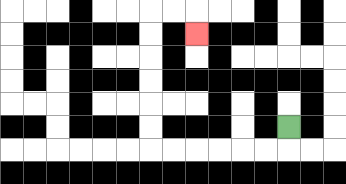{'start': '[12, 5]', 'end': '[8, 1]', 'path_directions': 'D,L,L,L,L,L,L,U,U,U,U,U,U,R,R,D', 'path_coordinates': '[[12, 5], [12, 6], [11, 6], [10, 6], [9, 6], [8, 6], [7, 6], [6, 6], [6, 5], [6, 4], [6, 3], [6, 2], [6, 1], [6, 0], [7, 0], [8, 0], [8, 1]]'}